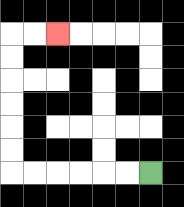{'start': '[6, 7]', 'end': '[2, 1]', 'path_directions': 'L,L,L,L,L,L,U,U,U,U,U,U,R,R', 'path_coordinates': '[[6, 7], [5, 7], [4, 7], [3, 7], [2, 7], [1, 7], [0, 7], [0, 6], [0, 5], [0, 4], [0, 3], [0, 2], [0, 1], [1, 1], [2, 1]]'}